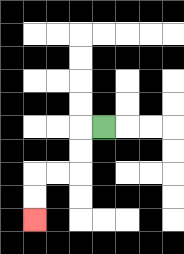{'start': '[4, 5]', 'end': '[1, 9]', 'path_directions': 'L,D,D,L,L,D,D', 'path_coordinates': '[[4, 5], [3, 5], [3, 6], [3, 7], [2, 7], [1, 7], [1, 8], [1, 9]]'}